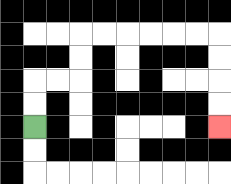{'start': '[1, 5]', 'end': '[9, 5]', 'path_directions': 'U,U,R,R,U,U,R,R,R,R,R,R,D,D,D,D', 'path_coordinates': '[[1, 5], [1, 4], [1, 3], [2, 3], [3, 3], [3, 2], [3, 1], [4, 1], [5, 1], [6, 1], [7, 1], [8, 1], [9, 1], [9, 2], [9, 3], [9, 4], [9, 5]]'}